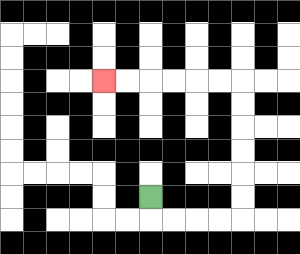{'start': '[6, 8]', 'end': '[4, 3]', 'path_directions': 'D,R,R,R,R,U,U,U,U,U,U,L,L,L,L,L,L', 'path_coordinates': '[[6, 8], [6, 9], [7, 9], [8, 9], [9, 9], [10, 9], [10, 8], [10, 7], [10, 6], [10, 5], [10, 4], [10, 3], [9, 3], [8, 3], [7, 3], [6, 3], [5, 3], [4, 3]]'}